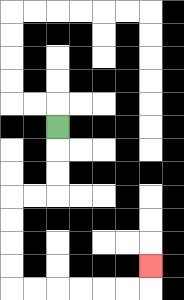{'start': '[2, 5]', 'end': '[6, 11]', 'path_directions': 'D,D,D,L,L,D,D,D,D,R,R,R,R,R,R,U', 'path_coordinates': '[[2, 5], [2, 6], [2, 7], [2, 8], [1, 8], [0, 8], [0, 9], [0, 10], [0, 11], [0, 12], [1, 12], [2, 12], [3, 12], [4, 12], [5, 12], [6, 12], [6, 11]]'}